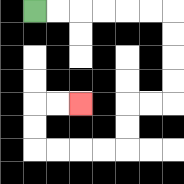{'start': '[1, 0]', 'end': '[3, 4]', 'path_directions': 'R,R,R,R,R,R,D,D,D,D,L,L,D,D,L,L,L,L,U,U,R,R', 'path_coordinates': '[[1, 0], [2, 0], [3, 0], [4, 0], [5, 0], [6, 0], [7, 0], [7, 1], [7, 2], [7, 3], [7, 4], [6, 4], [5, 4], [5, 5], [5, 6], [4, 6], [3, 6], [2, 6], [1, 6], [1, 5], [1, 4], [2, 4], [3, 4]]'}